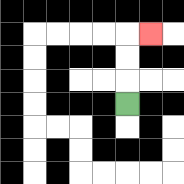{'start': '[5, 4]', 'end': '[6, 1]', 'path_directions': 'U,U,U,R', 'path_coordinates': '[[5, 4], [5, 3], [5, 2], [5, 1], [6, 1]]'}